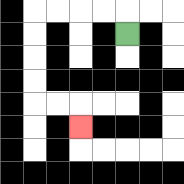{'start': '[5, 1]', 'end': '[3, 5]', 'path_directions': 'U,L,L,L,L,D,D,D,D,R,R,D', 'path_coordinates': '[[5, 1], [5, 0], [4, 0], [3, 0], [2, 0], [1, 0], [1, 1], [1, 2], [1, 3], [1, 4], [2, 4], [3, 4], [3, 5]]'}